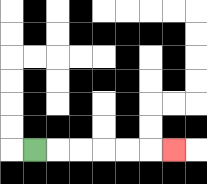{'start': '[1, 6]', 'end': '[7, 6]', 'path_directions': 'R,R,R,R,R,R', 'path_coordinates': '[[1, 6], [2, 6], [3, 6], [4, 6], [5, 6], [6, 6], [7, 6]]'}